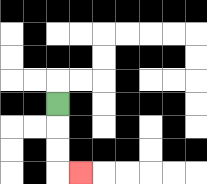{'start': '[2, 4]', 'end': '[3, 7]', 'path_directions': 'D,D,D,R', 'path_coordinates': '[[2, 4], [2, 5], [2, 6], [2, 7], [3, 7]]'}